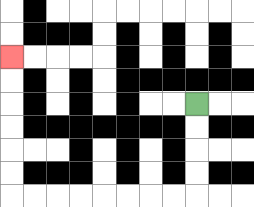{'start': '[8, 4]', 'end': '[0, 2]', 'path_directions': 'D,D,D,D,L,L,L,L,L,L,L,L,U,U,U,U,U,U', 'path_coordinates': '[[8, 4], [8, 5], [8, 6], [8, 7], [8, 8], [7, 8], [6, 8], [5, 8], [4, 8], [3, 8], [2, 8], [1, 8], [0, 8], [0, 7], [0, 6], [0, 5], [0, 4], [0, 3], [0, 2]]'}